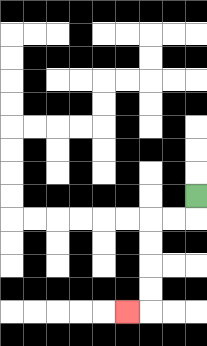{'start': '[8, 8]', 'end': '[5, 13]', 'path_directions': 'D,L,L,D,D,D,D,L', 'path_coordinates': '[[8, 8], [8, 9], [7, 9], [6, 9], [6, 10], [6, 11], [6, 12], [6, 13], [5, 13]]'}